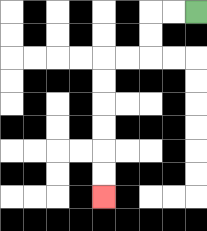{'start': '[8, 0]', 'end': '[4, 8]', 'path_directions': 'L,L,D,D,L,L,D,D,D,D,D,D', 'path_coordinates': '[[8, 0], [7, 0], [6, 0], [6, 1], [6, 2], [5, 2], [4, 2], [4, 3], [4, 4], [4, 5], [4, 6], [4, 7], [4, 8]]'}